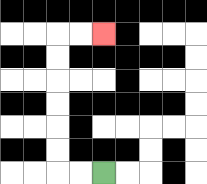{'start': '[4, 7]', 'end': '[4, 1]', 'path_directions': 'L,L,U,U,U,U,U,U,R,R', 'path_coordinates': '[[4, 7], [3, 7], [2, 7], [2, 6], [2, 5], [2, 4], [2, 3], [2, 2], [2, 1], [3, 1], [4, 1]]'}